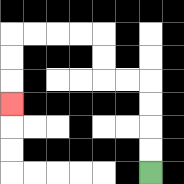{'start': '[6, 7]', 'end': '[0, 4]', 'path_directions': 'U,U,U,U,L,L,U,U,L,L,L,L,D,D,D', 'path_coordinates': '[[6, 7], [6, 6], [6, 5], [6, 4], [6, 3], [5, 3], [4, 3], [4, 2], [4, 1], [3, 1], [2, 1], [1, 1], [0, 1], [0, 2], [0, 3], [0, 4]]'}